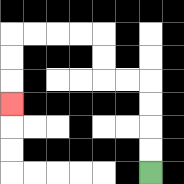{'start': '[6, 7]', 'end': '[0, 4]', 'path_directions': 'U,U,U,U,L,L,U,U,L,L,L,L,D,D,D', 'path_coordinates': '[[6, 7], [6, 6], [6, 5], [6, 4], [6, 3], [5, 3], [4, 3], [4, 2], [4, 1], [3, 1], [2, 1], [1, 1], [0, 1], [0, 2], [0, 3], [0, 4]]'}